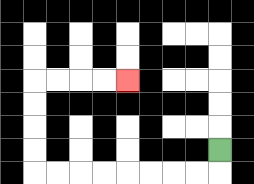{'start': '[9, 6]', 'end': '[5, 3]', 'path_directions': 'D,L,L,L,L,L,L,L,L,U,U,U,U,R,R,R,R', 'path_coordinates': '[[9, 6], [9, 7], [8, 7], [7, 7], [6, 7], [5, 7], [4, 7], [3, 7], [2, 7], [1, 7], [1, 6], [1, 5], [1, 4], [1, 3], [2, 3], [3, 3], [4, 3], [5, 3]]'}